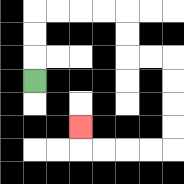{'start': '[1, 3]', 'end': '[3, 5]', 'path_directions': 'U,U,U,R,R,R,R,D,D,R,R,D,D,D,D,L,L,L,L,U', 'path_coordinates': '[[1, 3], [1, 2], [1, 1], [1, 0], [2, 0], [3, 0], [4, 0], [5, 0], [5, 1], [5, 2], [6, 2], [7, 2], [7, 3], [7, 4], [7, 5], [7, 6], [6, 6], [5, 6], [4, 6], [3, 6], [3, 5]]'}